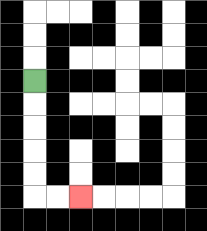{'start': '[1, 3]', 'end': '[3, 8]', 'path_directions': 'D,D,D,D,D,R,R', 'path_coordinates': '[[1, 3], [1, 4], [1, 5], [1, 6], [1, 7], [1, 8], [2, 8], [3, 8]]'}